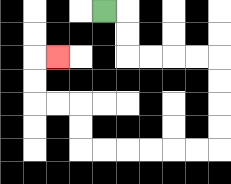{'start': '[4, 0]', 'end': '[2, 2]', 'path_directions': 'R,D,D,R,R,R,R,D,D,D,D,L,L,L,L,L,L,U,U,L,L,U,U,R', 'path_coordinates': '[[4, 0], [5, 0], [5, 1], [5, 2], [6, 2], [7, 2], [8, 2], [9, 2], [9, 3], [9, 4], [9, 5], [9, 6], [8, 6], [7, 6], [6, 6], [5, 6], [4, 6], [3, 6], [3, 5], [3, 4], [2, 4], [1, 4], [1, 3], [1, 2], [2, 2]]'}